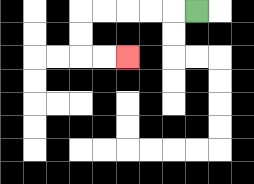{'start': '[8, 0]', 'end': '[5, 2]', 'path_directions': 'L,L,L,L,L,D,D,R,R', 'path_coordinates': '[[8, 0], [7, 0], [6, 0], [5, 0], [4, 0], [3, 0], [3, 1], [3, 2], [4, 2], [5, 2]]'}